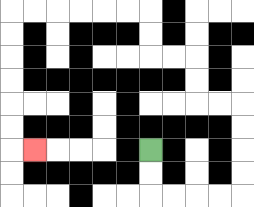{'start': '[6, 6]', 'end': '[1, 6]', 'path_directions': 'D,D,R,R,R,R,U,U,U,U,L,L,U,U,L,L,U,U,L,L,L,L,L,L,D,D,D,D,D,D,R', 'path_coordinates': '[[6, 6], [6, 7], [6, 8], [7, 8], [8, 8], [9, 8], [10, 8], [10, 7], [10, 6], [10, 5], [10, 4], [9, 4], [8, 4], [8, 3], [8, 2], [7, 2], [6, 2], [6, 1], [6, 0], [5, 0], [4, 0], [3, 0], [2, 0], [1, 0], [0, 0], [0, 1], [0, 2], [0, 3], [0, 4], [0, 5], [0, 6], [1, 6]]'}